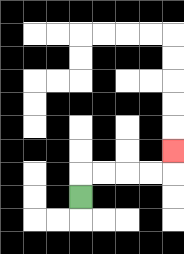{'start': '[3, 8]', 'end': '[7, 6]', 'path_directions': 'U,R,R,R,R,U', 'path_coordinates': '[[3, 8], [3, 7], [4, 7], [5, 7], [6, 7], [7, 7], [7, 6]]'}